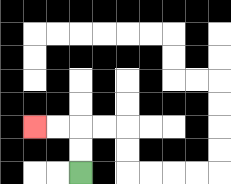{'start': '[3, 7]', 'end': '[1, 5]', 'path_directions': 'U,U,L,L', 'path_coordinates': '[[3, 7], [3, 6], [3, 5], [2, 5], [1, 5]]'}